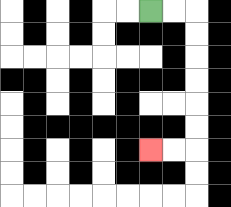{'start': '[6, 0]', 'end': '[6, 6]', 'path_directions': 'R,R,D,D,D,D,D,D,L,L', 'path_coordinates': '[[6, 0], [7, 0], [8, 0], [8, 1], [8, 2], [8, 3], [8, 4], [8, 5], [8, 6], [7, 6], [6, 6]]'}